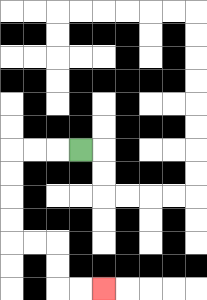{'start': '[3, 6]', 'end': '[4, 12]', 'path_directions': 'L,L,L,D,D,D,D,R,R,D,D,R,R', 'path_coordinates': '[[3, 6], [2, 6], [1, 6], [0, 6], [0, 7], [0, 8], [0, 9], [0, 10], [1, 10], [2, 10], [2, 11], [2, 12], [3, 12], [4, 12]]'}